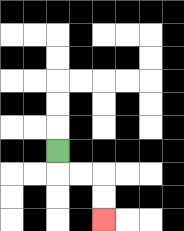{'start': '[2, 6]', 'end': '[4, 9]', 'path_directions': 'D,R,R,D,D', 'path_coordinates': '[[2, 6], [2, 7], [3, 7], [4, 7], [4, 8], [4, 9]]'}